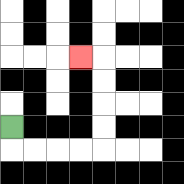{'start': '[0, 5]', 'end': '[3, 2]', 'path_directions': 'D,R,R,R,R,U,U,U,U,L', 'path_coordinates': '[[0, 5], [0, 6], [1, 6], [2, 6], [3, 6], [4, 6], [4, 5], [4, 4], [4, 3], [4, 2], [3, 2]]'}